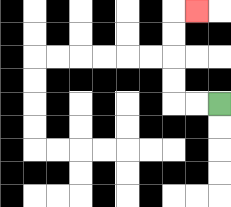{'start': '[9, 4]', 'end': '[8, 0]', 'path_directions': 'L,L,U,U,U,U,R', 'path_coordinates': '[[9, 4], [8, 4], [7, 4], [7, 3], [7, 2], [7, 1], [7, 0], [8, 0]]'}